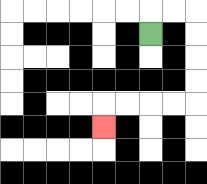{'start': '[6, 1]', 'end': '[4, 5]', 'path_directions': 'U,R,R,D,D,D,D,L,L,L,L,D', 'path_coordinates': '[[6, 1], [6, 0], [7, 0], [8, 0], [8, 1], [8, 2], [8, 3], [8, 4], [7, 4], [6, 4], [5, 4], [4, 4], [4, 5]]'}